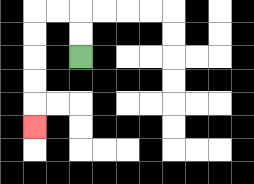{'start': '[3, 2]', 'end': '[1, 5]', 'path_directions': 'U,U,L,L,D,D,D,D,D', 'path_coordinates': '[[3, 2], [3, 1], [3, 0], [2, 0], [1, 0], [1, 1], [1, 2], [1, 3], [1, 4], [1, 5]]'}